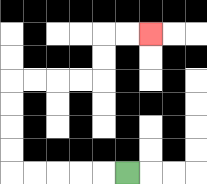{'start': '[5, 7]', 'end': '[6, 1]', 'path_directions': 'L,L,L,L,L,U,U,U,U,R,R,R,R,U,U,R,R', 'path_coordinates': '[[5, 7], [4, 7], [3, 7], [2, 7], [1, 7], [0, 7], [0, 6], [0, 5], [0, 4], [0, 3], [1, 3], [2, 3], [3, 3], [4, 3], [4, 2], [4, 1], [5, 1], [6, 1]]'}